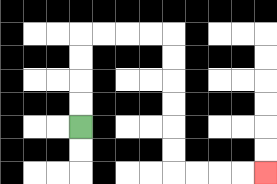{'start': '[3, 5]', 'end': '[11, 7]', 'path_directions': 'U,U,U,U,R,R,R,R,D,D,D,D,D,D,R,R,R,R', 'path_coordinates': '[[3, 5], [3, 4], [3, 3], [3, 2], [3, 1], [4, 1], [5, 1], [6, 1], [7, 1], [7, 2], [7, 3], [7, 4], [7, 5], [7, 6], [7, 7], [8, 7], [9, 7], [10, 7], [11, 7]]'}